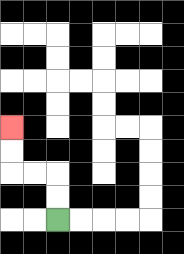{'start': '[2, 9]', 'end': '[0, 5]', 'path_directions': 'U,U,L,L,U,U', 'path_coordinates': '[[2, 9], [2, 8], [2, 7], [1, 7], [0, 7], [0, 6], [0, 5]]'}